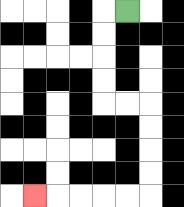{'start': '[5, 0]', 'end': '[1, 8]', 'path_directions': 'L,D,D,D,D,R,R,D,D,D,D,L,L,L,L,L', 'path_coordinates': '[[5, 0], [4, 0], [4, 1], [4, 2], [4, 3], [4, 4], [5, 4], [6, 4], [6, 5], [6, 6], [6, 7], [6, 8], [5, 8], [4, 8], [3, 8], [2, 8], [1, 8]]'}